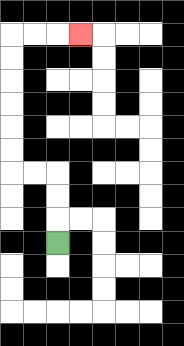{'start': '[2, 10]', 'end': '[3, 1]', 'path_directions': 'U,U,U,L,L,U,U,U,U,U,U,R,R,R', 'path_coordinates': '[[2, 10], [2, 9], [2, 8], [2, 7], [1, 7], [0, 7], [0, 6], [0, 5], [0, 4], [0, 3], [0, 2], [0, 1], [1, 1], [2, 1], [3, 1]]'}